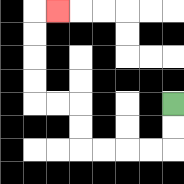{'start': '[7, 4]', 'end': '[2, 0]', 'path_directions': 'D,D,L,L,L,L,U,U,L,L,U,U,U,U,R', 'path_coordinates': '[[7, 4], [7, 5], [7, 6], [6, 6], [5, 6], [4, 6], [3, 6], [3, 5], [3, 4], [2, 4], [1, 4], [1, 3], [1, 2], [1, 1], [1, 0], [2, 0]]'}